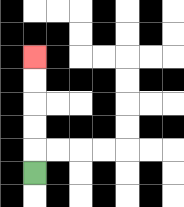{'start': '[1, 7]', 'end': '[1, 2]', 'path_directions': 'U,U,U,U,U', 'path_coordinates': '[[1, 7], [1, 6], [1, 5], [1, 4], [1, 3], [1, 2]]'}